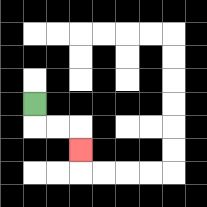{'start': '[1, 4]', 'end': '[3, 6]', 'path_directions': 'D,R,R,D', 'path_coordinates': '[[1, 4], [1, 5], [2, 5], [3, 5], [3, 6]]'}